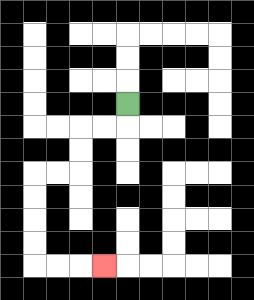{'start': '[5, 4]', 'end': '[4, 11]', 'path_directions': 'D,L,L,D,D,L,L,D,D,D,D,R,R,R', 'path_coordinates': '[[5, 4], [5, 5], [4, 5], [3, 5], [3, 6], [3, 7], [2, 7], [1, 7], [1, 8], [1, 9], [1, 10], [1, 11], [2, 11], [3, 11], [4, 11]]'}